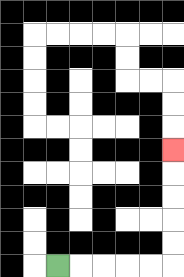{'start': '[2, 11]', 'end': '[7, 6]', 'path_directions': 'R,R,R,R,R,U,U,U,U,U', 'path_coordinates': '[[2, 11], [3, 11], [4, 11], [5, 11], [6, 11], [7, 11], [7, 10], [7, 9], [7, 8], [7, 7], [7, 6]]'}